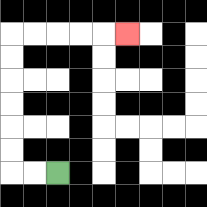{'start': '[2, 7]', 'end': '[5, 1]', 'path_directions': 'L,L,U,U,U,U,U,U,R,R,R,R,R', 'path_coordinates': '[[2, 7], [1, 7], [0, 7], [0, 6], [0, 5], [0, 4], [0, 3], [0, 2], [0, 1], [1, 1], [2, 1], [3, 1], [4, 1], [5, 1]]'}